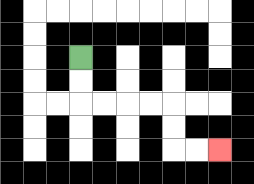{'start': '[3, 2]', 'end': '[9, 6]', 'path_directions': 'D,D,R,R,R,R,D,D,R,R', 'path_coordinates': '[[3, 2], [3, 3], [3, 4], [4, 4], [5, 4], [6, 4], [7, 4], [7, 5], [7, 6], [8, 6], [9, 6]]'}